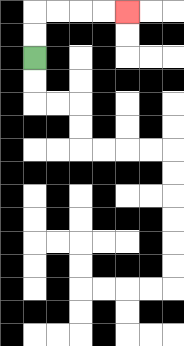{'start': '[1, 2]', 'end': '[5, 0]', 'path_directions': 'U,U,R,R,R,R', 'path_coordinates': '[[1, 2], [1, 1], [1, 0], [2, 0], [3, 0], [4, 0], [5, 0]]'}